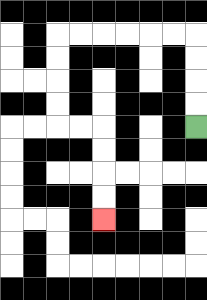{'start': '[8, 5]', 'end': '[4, 9]', 'path_directions': 'U,U,U,U,L,L,L,L,L,L,D,D,D,D,R,R,D,D,D,D', 'path_coordinates': '[[8, 5], [8, 4], [8, 3], [8, 2], [8, 1], [7, 1], [6, 1], [5, 1], [4, 1], [3, 1], [2, 1], [2, 2], [2, 3], [2, 4], [2, 5], [3, 5], [4, 5], [4, 6], [4, 7], [4, 8], [4, 9]]'}